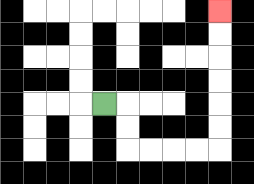{'start': '[4, 4]', 'end': '[9, 0]', 'path_directions': 'R,D,D,R,R,R,R,U,U,U,U,U,U', 'path_coordinates': '[[4, 4], [5, 4], [5, 5], [5, 6], [6, 6], [7, 6], [8, 6], [9, 6], [9, 5], [9, 4], [9, 3], [9, 2], [9, 1], [9, 0]]'}